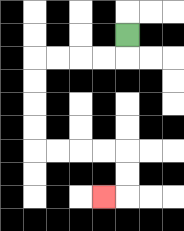{'start': '[5, 1]', 'end': '[4, 8]', 'path_directions': 'D,L,L,L,L,D,D,D,D,R,R,R,R,D,D,L', 'path_coordinates': '[[5, 1], [5, 2], [4, 2], [3, 2], [2, 2], [1, 2], [1, 3], [1, 4], [1, 5], [1, 6], [2, 6], [3, 6], [4, 6], [5, 6], [5, 7], [5, 8], [4, 8]]'}